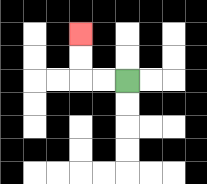{'start': '[5, 3]', 'end': '[3, 1]', 'path_directions': 'L,L,U,U', 'path_coordinates': '[[5, 3], [4, 3], [3, 3], [3, 2], [3, 1]]'}